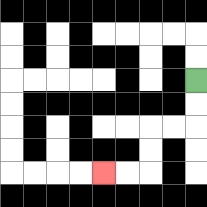{'start': '[8, 3]', 'end': '[4, 7]', 'path_directions': 'D,D,L,L,D,D,L,L', 'path_coordinates': '[[8, 3], [8, 4], [8, 5], [7, 5], [6, 5], [6, 6], [6, 7], [5, 7], [4, 7]]'}